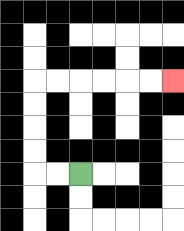{'start': '[3, 7]', 'end': '[7, 3]', 'path_directions': 'L,L,U,U,U,U,R,R,R,R,R,R', 'path_coordinates': '[[3, 7], [2, 7], [1, 7], [1, 6], [1, 5], [1, 4], [1, 3], [2, 3], [3, 3], [4, 3], [5, 3], [6, 3], [7, 3]]'}